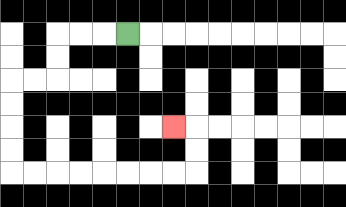{'start': '[5, 1]', 'end': '[7, 5]', 'path_directions': 'L,L,L,D,D,L,L,D,D,D,D,R,R,R,R,R,R,R,R,U,U,L', 'path_coordinates': '[[5, 1], [4, 1], [3, 1], [2, 1], [2, 2], [2, 3], [1, 3], [0, 3], [0, 4], [0, 5], [0, 6], [0, 7], [1, 7], [2, 7], [3, 7], [4, 7], [5, 7], [6, 7], [7, 7], [8, 7], [8, 6], [8, 5], [7, 5]]'}